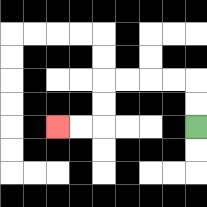{'start': '[8, 5]', 'end': '[2, 5]', 'path_directions': 'U,U,L,L,L,L,D,D,L,L', 'path_coordinates': '[[8, 5], [8, 4], [8, 3], [7, 3], [6, 3], [5, 3], [4, 3], [4, 4], [4, 5], [3, 5], [2, 5]]'}